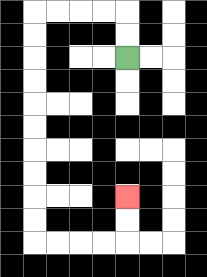{'start': '[5, 2]', 'end': '[5, 8]', 'path_directions': 'U,U,L,L,L,L,D,D,D,D,D,D,D,D,D,D,R,R,R,R,U,U', 'path_coordinates': '[[5, 2], [5, 1], [5, 0], [4, 0], [3, 0], [2, 0], [1, 0], [1, 1], [1, 2], [1, 3], [1, 4], [1, 5], [1, 6], [1, 7], [1, 8], [1, 9], [1, 10], [2, 10], [3, 10], [4, 10], [5, 10], [5, 9], [5, 8]]'}